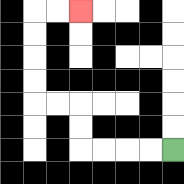{'start': '[7, 6]', 'end': '[3, 0]', 'path_directions': 'L,L,L,L,U,U,L,L,U,U,U,U,R,R', 'path_coordinates': '[[7, 6], [6, 6], [5, 6], [4, 6], [3, 6], [3, 5], [3, 4], [2, 4], [1, 4], [1, 3], [1, 2], [1, 1], [1, 0], [2, 0], [3, 0]]'}